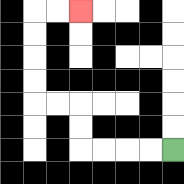{'start': '[7, 6]', 'end': '[3, 0]', 'path_directions': 'L,L,L,L,U,U,L,L,U,U,U,U,R,R', 'path_coordinates': '[[7, 6], [6, 6], [5, 6], [4, 6], [3, 6], [3, 5], [3, 4], [2, 4], [1, 4], [1, 3], [1, 2], [1, 1], [1, 0], [2, 0], [3, 0]]'}